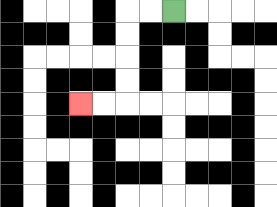{'start': '[7, 0]', 'end': '[3, 4]', 'path_directions': 'L,L,D,D,D,D,L,L', 'path_coordinates': '[[7, 0], [6, 0], [5, 0], [5, 1], [5, 2], [5, 3], [5, 4], [4, 4], [3, 4]]'}